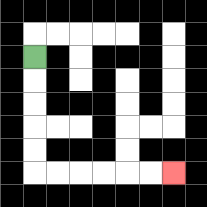{'start': '[1, 2]', 'end': '[7, 7]', 'path_directions': 'D,D,D,D,D,R,R,R,R,R,R', 'path_coordinates': '[[1, 2], [1, 3], [1, 4], [1, 5], [1, 6], [1, 7], [2, 7], [3, 7], [4, 7], [5, 7], [6, 7], [7, 7]]'}